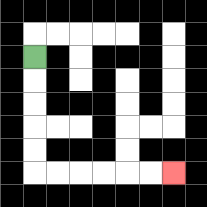{'start': '[1, 2]', 'end': '[7, 7]', 'path_directions': 'D,D,D,D,D,R,R,R,R,R,R', 'path_coordinates': '[[1, 2], [1, 3], [1, 4], [1, 5], [1, 6], [1, 7], [2, 7], [3, 7], [4, 7], [5, 7], [6, 7], [7, 7]]'}